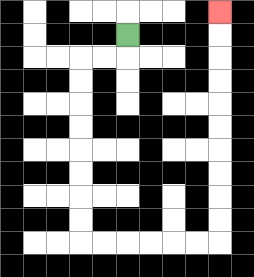{'start': '[5, 1]', 'end': '[9, 0]', 'path_directions': 'D,L,L,D,D,D,D,D,D,D,D,R,R,R,R,R,R,U,U,U,U,U,U,U,U,U,U', 'path_coordinates': '[[5, 1], [5, 2], [4, 2], [3, 2], [3, 3], [3, 4], [3, 5], [3, 6], [3, 7], [3, 8], [3, 9], [3, 10], [4, 10], [5, 10], [6, 10], [7, 10], [8, 10], [9, 10], [9, 9], [9, 8], [9, 7], [9, 6], [9, 5], [9, 4], [9, 3], [9, 2], [9, 1], [9, 0]]'}